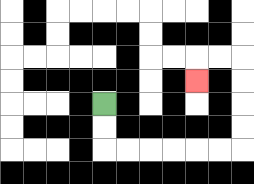{'start': '[4, 4]', 'end': '[8, 3]', 'path_directions': 'D,D,R,R,R,R,R,R,U,U,U,U,L,L,D', 'path_coordinates': '[[4, 4], [4, 5], [4, 6], [5, 6], [6, 6], [7, 6], [8, 6], [9, 6], [10, 6], [10, 5], [10, 4], [10, 3], [10, 2], [9, 2], [8, 2], [8, 3]]'}